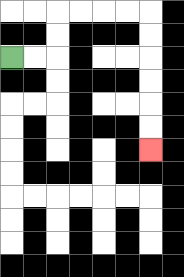{'start': '[0, 2]', 'end': '[6, 6]', 'path_directions': 'R,R,U,U,R,R,R,R,D,D,D,D,D,D', 'path_coordinates': '[[0, 2], [1, 2], [2, 2], [2, 1], [2, 0], [3, 0], [4, 0], [5, 0], [6, 0], [6, 1], [6, 2], [6, 3], [6, 4], [6, 5], [6, 6]]'}